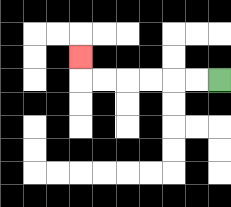{'start': '[9, 3]', 'end': '[3, 2]', 'path_directions': 'L,L,L,L,L,L,U', 'path_coordinates': '[[9, 3], [8, 3], [7, 3], [6, 3], [5, 3], [4, 3], [3, 3], [3, 2]]'}